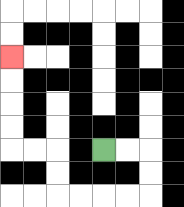{'start': '[4, 6]', 'end': '[0, 2]', 'path_directions': 'R,R,D,D,L,L,L,L,U,U,L,L,U,U,U,U', 'path_coordinates': '[[4, 6], [5, 6], [6, 6], [6, 7], [6, 8], [5, 8], [4, 8], [3, 8], [2, 8], [2, 7], [2, 6], [1, 6], [0, 6], [0, 5], [0, 4], [0, 3], [0, 2]]'}